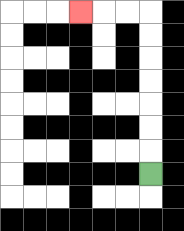{'start': '[6, 7]', 'end': '[3, 0]', 'path_directions': 'U,U,U,U,U,U,U,L,L,L', 'path_coordinates': '[[6, 7], [6, 6], [6, 5], [6, 4], [6, 3], [6, 2], [6, 1], [6, 0], [5, 0], [4, 0], [3, 0]]'}